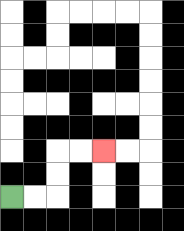{'start': '[0, 8]', 'end': '[4, 6]', 'path_directions': 'R,R,U,U,R,R', 'path_coordinates': '[[0, 8], [1, 8], [2, 8], [2, 7], [2, 6], [3, 6], [4, 6]]'}